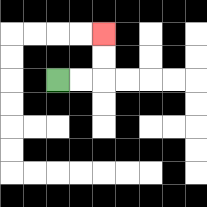{'start': '[2, 3]', 'end': '[4, 1]', 'path_directions': 'R,R,U,U', 'path_coordinates': '[[2, 3], [3, 3], [4, 3], [4, 2], [4, 1]]'}